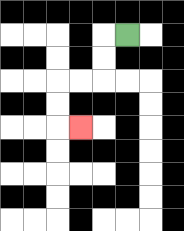{'start': '[5, 1]', 'end': '[3, 5]', 'path_directions': 'L,D,D,L,L,D,D,R', 'path_coordinates': '[[5, 1], [4, 1], [4, 2], [4, 3], [3, 3], [2, 3], [2, 4], [2, 5], [3, 5]]'}